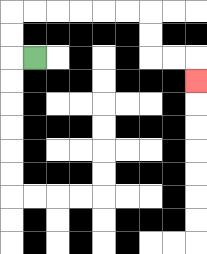{'start': '[1, 2]', 'end': '[8, 3]', 'path_directions': 'L,U,U,R,R,R,R,R,R,D,D,R,R,D', 'path_coordinates': '[[1, 2], [0, 2], [0, 1], [0, 0], [1, 0], [2, 0], [3, 0], [4, 0], [5, 0], [6, 0], [6, 1], [6, 2], [7, 2], [8, 2], [8, 3]]'}